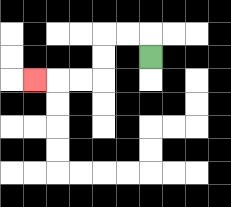{'start': '[6, 2]', 'end': '[1, 3]', 'path_directions': 'U,L,L,D,D,L,L,L', 'path_coordinates': '[[6, 2], [6, 1], [5, 1], [4, 1], [4, 2], [4, 3], [3, 3], [2, 3], [1, 3]]'}